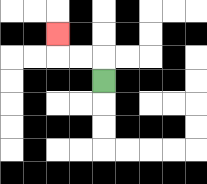{'start': '[4, 3]', 'end': '[2, 1]', 'path_directions': 'U,L,L,U', 'path_coordinates': '[[4, 3], [4, 2], [3, 2], [2, 2], [2, 1]]'}